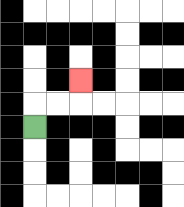{'start': '[1, 5]', 'end': '[3, 3]', 'path_directions': 'U,R,R,U', 'path_coordinates': '[[1, 5], [1, 4], [2, 4], [3, 4], [3, 3]]'}